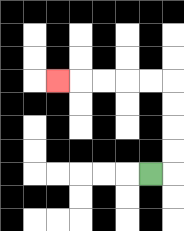{'start': '[6, 7]', 'end': '[2, 3]', 'path_directions': 'R,U,U,U,U,L,L,L,L,L', 'path_coordinates': '[[6, 7], [7, 7], [7, 6], [7, 5], [7, 4], [7, 3], [6, 3], [5, 3], [4, 3], [3, 3], [2, 3]]'}